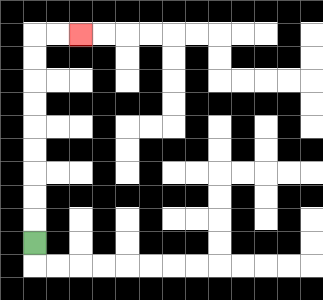{'start': '[1, 10]', 'end': '[3, 1]', 'path_directions': 'U,U,U,U,U,U,U,U,U,R,R', 'path_coordinates': '[[1, 10], [1, 9], [1, 8], [1, 7], [1, 6], [1, 5], [1, 4], [1, 3], [1, 2], [1, 1], [2, 1], [3, 1]]'}